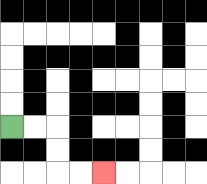{'start': '[0, 5]', 'end': '[4, 7]', 'path_directions': 'R,R,D,D,R,R', 'path_coordinates': '[[0, 5], [1, 5], [2, 5], [2, 6], [2, 7], [3, 7], [4, 7]]'}